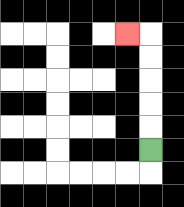{'start': '[6, 6]', 'end': '[5, 1]', 'path_directions': 'U,U,U,U,U,L', 'path_coordinates': '[[6, 6], [6, 5], [6, 4], [6, 3], [6, 2], [6, 1], [5, 1]]'}